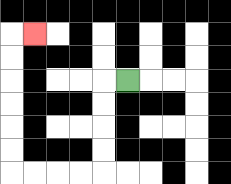{'start': '[5, 3]', 'end': '[1, 1]', 'path_directions': 'L,D,D,D,D,L,L,L,L,U,U,U,U,U,U,R', 'path_coordinates': '[[5, 3], [4, 3], [4, 4], [4, 5], [4, 6], [4, 7], [3, 7], [2, 7], [1, 7], [0, 7], [0, 6], [0, 5], [0, 4], [0, 3], [0, 2], [0, 1], [1, 1]]'}